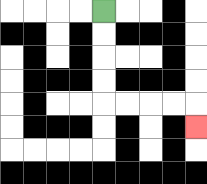{'start': '[4, 0]', 'end': '[8, 5]', 'path_directions': 'D,D,D,D,R,R,R,R,D', 'path_coordinates': '[[4, 0], [4, 1], [4, 2], [4, 3], [4, 4], [5, 4], [6, 4], [7, 4], [8, 4], [8, 5]]'}